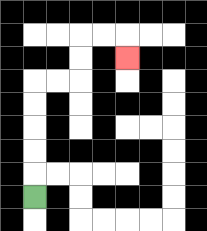{'start': '[1, 8]', 'end': '[5, 2]', 'path_directions': 'U,U,U,U,U,R,R,U,U,R,R,D', 'path_coordinates': '[[1, 8], [1, 7], [1, 6], [1, 5], [1, 4], [1, 3], [2, 3], [3, 3], [3, 2], [3, 1], [4, 1], [5, 1], [5, 2]]'}